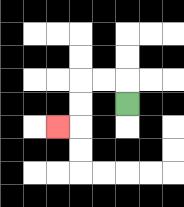{'start': '[5, 4]', 'end': '[2, 5]', 'path_directions': 'U,L,L,D,D,L', 'path_coordinates': '[[5, 4], [5, 3], [4, 3], [3, 3], [3, 4], [3, 5], [2, 5]]'}